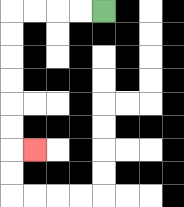{'start': '[4, 0]', 'end': '[1, 6]', 'path_directions': 'L,L,L,L,D,D,D,D,D,D,R', 'path_coordinates': '[[4, 0], [3, 0], [2, 0], [1, 0], [0, 0], [0, 1], [0, 2], [0, 3], [0, 4], [0, 5], [0, 6], [1, 6]]'}